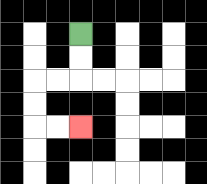{'start': '[3, 1]', 'end': '[3, 5]', 'path_directions': 'D,D,L,L,D,D,R,R', 'path_coordinates': '[[3, 1], [3, 2], [3, 3], [2, 3], [1, 3], [1, 4], [1, 5], [2, 5], [3, 5]]'}